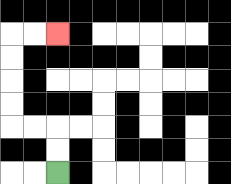{'start': '[2, 7]', 'end': '[2, 1]', 'path_directions': 'U,U,L,L,U,U,U,U,R,R', 'path_coordinates': '[[2, 7], [2, 6], [2, 5], [1, 5], [0, 5], [0, 4], [0, 3], [0, 2], [0, 1], [1, 1], [2, 1]]'}